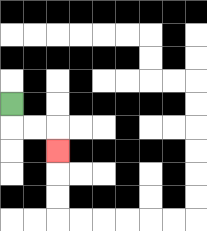{'start': '[0, 4]', 'end': '[2, 6]', 'path_directions': 'D,R,R,D', 'path_coordinates': '[[0, 4], [0, 5], [1, 5], [2, 5], [2, 6]]'}